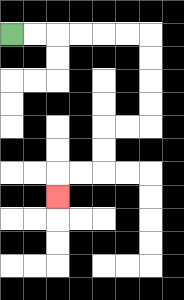{'start': '[0, 1]', 'end': '[2, 8]', 'path_directions': 'R,R,R,R,R,R,D,D,D,D,L,L,D,D,L,L,D', 'path_coordinates': '[[0, 1], [1, 1], [2, 1], [3, 1], [4, 1], [5, 1], [6, 1], [6, 2], [6, 3], [6, 4], [6, 5], [5, 5], [4, 5], [4, 6], [4, 7], [3, 7], [2, 7], [2, 8]]'}